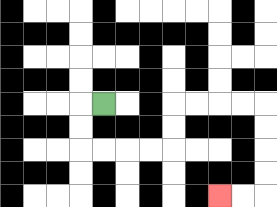{'start': '[4, 4]', 'end': '[9, 8]', 'path_directions': 'L,D,D,R,R,R,R,U,U,R,R,R,R,D,D,D,D,L,L', 'path_coordinates': '[[4, 4], [3, 4], [3, 5], [3, 6], [4, 6], [5, 6], [6, 6], [7, 6], [7, 5], [7, 4], [8, 4], [9, 4], [10, 4], [11, 4], [11, 5], [11, 6], [11, 7], [11, 8], [10, 8], [9, 8]]'}